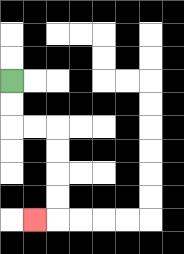{'start': '[0, 3]', 'end': '[1, 9]', 'path_directions': 'D,D,R,R,D,D,D,D,L', 'path_coordinates': '[[0, 3], [0, 4], [0, 5], [1, 5], [2, 5], [2, 6], [2, 7], [2, 8], [2, 9], [1, 9]]'}